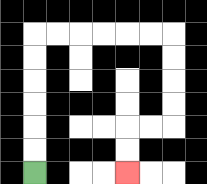{'start': '[1, 7]', 'end': '[5, 7]', 'path_directions': 'U,U,U,U,U,U,R,R,R,R,R,R,D,D,D,D,L,L,D,D', 'path_coordinates': '[[1, 7], [1, 6], [1, 5], [1, 4], [1, 3], [1, 2], [1, 1], [2, 1], [3, 1], [4, 1], [5, 1], [6, 1], [7, 1], [7, 2], [7, 3], [7, 4], [7, 5], [6, 5], [5, 5], [5, 6], [5, 7]]'}